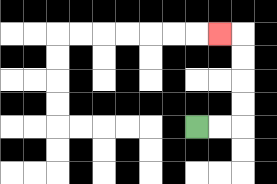{'start': '[8, 5]', 'end': '[9, 1]', 'path_directions': 'R,R,U,U,U,U,L', 'path_coordinates': '[[8, 5], [9, 5], [10, 5], [10, 4], [10, 3], [10, 2], [10, 1], [9, 1]]'}